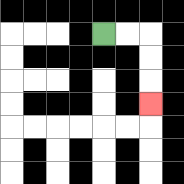{'start': '[4, 1]', 'end': '[6, 4]', 'path_directions': 'R,R,D,D,D', 'path_coordinates': '[[4, 1], [5, 1], [6, 1], [6, 2], [6, 3], [6, 4]]'}